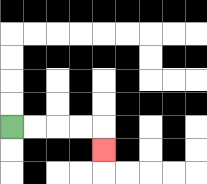{'start': '[0, 5]', 'end': '[4, 6]', 'path_directions': 'R,R,R,R,D', 'path_coordinates': '[[0, 5], [1, 5], [2, 5], [3, 5], [4, 5], [4, 6]]'}